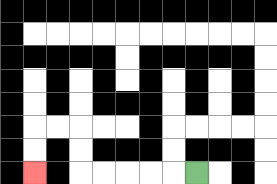{'start': '[8, 7]', 'end': '[1, 7]', 'path_directions': 'L,L,L,L,L,U,U,L,L,D,D', 'path_coordinates': '[[8, 7], [7, 7], [6, 7], [5, 7], [4, 7], [3, 7], [3, 6], [3, 5], [2, 5], [1, 5], [1, 6], [1, 7]]'}